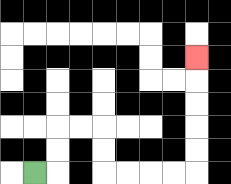{'start': '[1, 7]', 'end': '[8, 2]', 'path_directions': 'R,U,U,R,R,D,D,R,R,R,R,U,U,U,U,U', 'path_coordinates': '[[1, 7], [2, 7], [2, 6], [2, 5], [3, 5], [4, 5], [4, 6], [4, 7], [5, 7], [6, 7], [7, 7], [8, 7], [8, 6], [8, 5], [8, 4], [8, 3], [8, 2]]'}